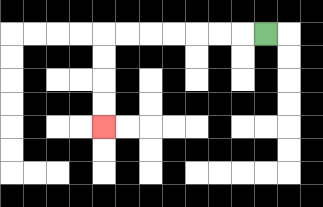{'start': '[11, 1]', 'end': '[4, 5]', 'path_directions': 'L,L,L,L,L,L,L,D,D,D,D', 'path_coordinates': '[[11, 1], [10, 1], [9, 1], [8, 1], [7, 1], [6, 1], [5, 1], [4, 1], [4, 2], [4, 3], [4, 4], [4, 5]]'}